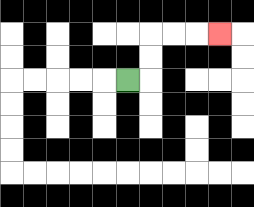{'start': '[5, 3]', 'end': '[9, 1]', 'path_directions': 'R,U,U,R,R,R', 'path_coordinates': '[[5, 3], [6, 3], [6, 2], [6, 1], [7, 1], [8, 1], [9, 1]]'}